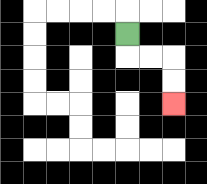{'start': '[5, 1]', 'end': '[7, 4]', 'path_directions': 'D,R,R,D,D', 'path_coordinates': '[[5, 1], [5, 2], [6, 2], [7, 2], [7, 3], [7, 4]]'}